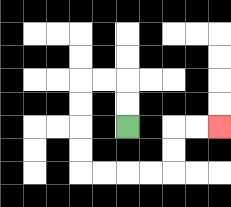{'start': '[5, 5]', 'end': '[9, 5]', 'path_directions': 'U,U,L,L,D,D,D,D,R,R,R,R,U,U,R,R', 'path_coordinates': '[[5, 5], [5, 4], [5, 3], [4, 3], [3, 3], [3, 4], [3, 5], [3, 6], [3, 7], [4, 7], [5, 7], [6, 7], [7, 7], [7, 6], [7, 5], [8, 5], [9, 5]]'}